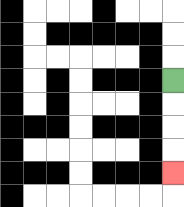{'start': '[7, 3]', 'end': '[7, 7]', 'path_directions': 'D,D,D,D', 'path_coordinates': '[[7, 3], [7, 4], [7, 5], [7, 6], [7, 7]]'}